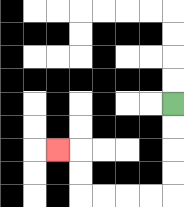{'start': '[7, 4]', 'end': '[2, 6]', 'path_directions': 'D,D,D,D,L,L,L,L,U,U,L', 'path_coordinates': '[[7, 4], [7, 5], [7, 6], [7, 7], [7, 8], [6, 8], [5, 8], [4, 8], [3, 8], [3, 7], [3, 6], [2, 6]]'}